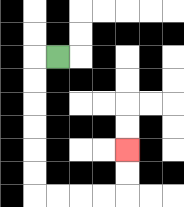{'start': '[2, 2]', 'end': '[5, 6]', 'path_directions': 'L,D,D,D,D,D,D,R,R,R,R,U,U', 'path_coordinates': '[[2, 2], [1, 2], [1, 3], [1, 4], [1, 5], [1, 6], [1, 7], [1, 8], [2, 8], [3, 8], [4, 8], [5, 8], [5, 7], [5, 6]]'}